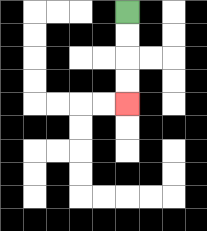{'start': '[5, 0]', 'end': '[5, 4]', 'path_directions': 'D,D,D,D', 'path_coordinates': '[[5, 0], [5, 1], [5, 2], [5, 3], [5, 4]]'}